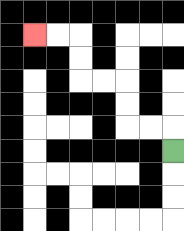{'start': '[7, 6]', 'end': '[1, 1]', 'path_directions': 'U,L,L,U,U,L,L,U,U,L,L', 'path_coordinates': '[[7, 6], [7, 5], [6, 5], [5, 5], [5, 4], [5, 3], [4, 3], [3, 3], [3, 2], [3, 1], [2, 1], [1, 1]]'}